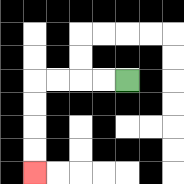{'start': '[5, 3]', 'end': '[1, 7]', 'path_directions': 'L,L,L,L,D,D,D,D', 'path_coordinates': '[[5, 3], [4, 3], [3, 3], [2, 3], [1, 3], [1, 4], [1, 5], [1, 6], [1, 7]]'}